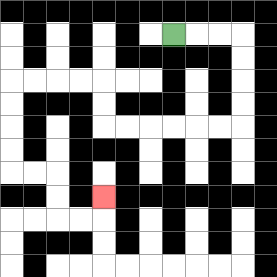{'start': '[7, 1]', 'end': '[4, 8]', 'path_directions': 'R,R,R,D,D,D,D,L,L,L,L,L,L,U,U,L,L,L,L,D,D,D,D,R,R,D,D,R,R,U', 'path_coordinates': '[[7, 1], [8, 1], [9, 1], [10, 1], [10, 2], [10, 3], [10, 4], [10, 5], [9, 5], [8, 5], [7, 5], [6, 5], [5, 5], [4, 5], [4, 4], [4, 3], [3, 3], [2, 3], [1, 3], [0, 3], [0, 4], [0, 5], [0, 6], [0, 7], [1, 7], [2, 7], [2, 8], [2, 9], [3, 9], [4, 9], [4, 8]]'}